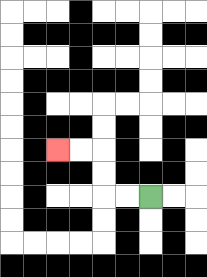{'start': '[6, 8]', 'end': '[2, 6]', 'path_directions': 'L,L,U,U,L,L', 'path_coordinates': '[[6, 8], [5, 8], [4, 8], [4, 7], [4, 6], [3, 6], [2, 6]]'}